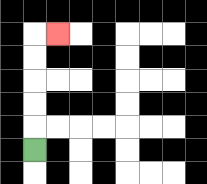{'start': '[1, 6]', 'end': '[2, 1]', 'path_directions': 'U,U,U,U,U,R', 'path_coordinates': '[[1, 6], [1, 5], [1, 4], [1, 3], [1, 2], [1, 1], [2, 1]]'}